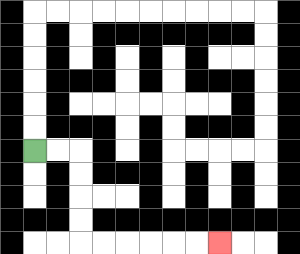{'start': '[1, 6]', 'end': '[9, 10]', 'path_directions': 'R,R,D,D,D,D,R,R,R,R,R,R', 'path_coordinates': '[[1, 6], [2, 6], [3, 6], [3, 7], [3, 8], [3, 9], [3, 10], [4, 10], [5, 10], [6, 10], [7, 10], [8, 10], [9, 10]]'}